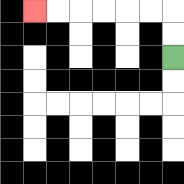{'start': '[7, 2]', 'end': '[1, 0]', 'path_directions': 'U,U,L,L,L,L,L,L', 'path_coordinates': '[[7, 2], [7, 1], [7, 0], [6, 0], [5, 0], [4, 0], [3, 0], [2, 0], [1, 0]]'}